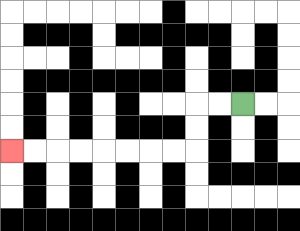{'start': '[10, 4]', 'end': '[0, 6]', 'path_directions': 'L,L,D,D,L,L,L,L,L,L,L,L', 'path_coordinates': '[[10, 4], [9, 4], [8, 4], [8, 5], [8, 6], [7, 6], [6, 6], [5, 6], [4, 6], [3, 6], [2, 6], [1, 6], [0, 6]]'}